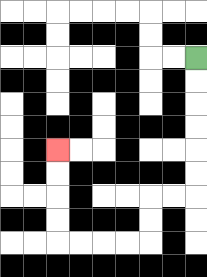{'start': '[8, 2]', 'end': '[2, 6]', 'path_directions': 'D,D,D,D,D,D,L,L,D,D,L,L,L,L,U,U,U,U', 'path_coordinates': '[[8, 2], [8, 3], [8, 4], [8, 5], [8, 6], [8, 7], [8, 8], [7, 8], [6, 8], [6, 9], [6, 10], [5, 10], [4, 10], [3, 10], [2, 10], [2, 9], [2, 8], [2, 7], [2, 6]]'}